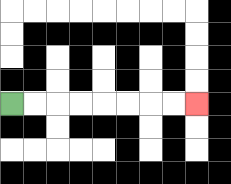{'start': '[0, 4]', 'end': '[8, 4]', 'path_directions': 'R,R,R,R,R,R,R,R', 'path_coordinates': '[[0, 4], [1, 4], [2, 4], [3, 4], [4, 4], [5, 4], [6, 4], [7, 4], [8, 4]]'}